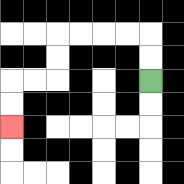{'start': '[6, 3]', 'end': '[0, 5]', 'path_directions': 'U,U,L,L,L,L,D,D,L,L,D,D', 'path_coordinates': '[[6, 3], [6, 2], [6, 1], [5, 1], [4, 1], [3, 1], [2, 1], [2, 2], [2, 3], [1, 3], [0, 3], [0, 4], [0, 5]]'}